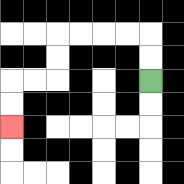{'start': '[6, 3]', 'end': '[0, 5]', 'path_directions': 'U,U,L,L,L,L,D,D,L,L,D,D', 'path_coordinates': '[[6, 3], [6, 2], [6, 1], [5, 1], [4, 1], [3, 1], [2, 1], [2, 2], [2, 3], [1, 3], [0, 3], [0, 4], [0, 5]]'}